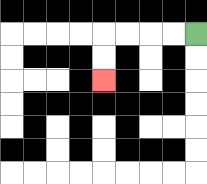{'start': '[8, 1]', 'end': '[4, 3]', 'path_directions': 'L,L,L,L,D,D', 'path_coordinates': '[[8, 1], [7, 1], [6, 1], [5, 1], [4, 1], [4, 2], [4, 3]]'}